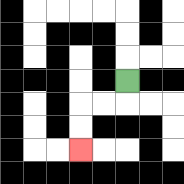{'start': '[5, 3]', 'end': '[3, 6]', 'path_directions': 'D,L,L,D,D', 'path_coordinates': '[[5, 3], [5, 4], [4, 4], [3, 4], [3, 5], [3, 6]]'}